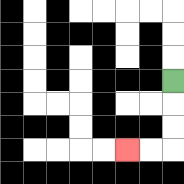{'start': '[7, 3]', 'end': '[5, 6]', 'path_directions': 'D,D,D,L,L', 'path_coordinates': '[[7, 3], [7, 4], [7, 5], [7, 6], [6, 6], [5, 6]]'}